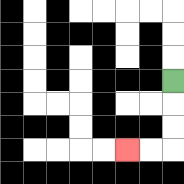{'start': '[7, 3]', 'end': '[5, 6]', 'path_directions': 'D,D,D,L,L', 'path_coordinates': '[[7, 3], [7, 4], [7, 5], [7, 6], [6, 6], [5, 6]]'}